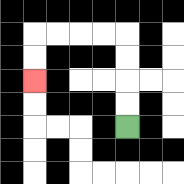{'start': '[5, 5]', 'end': '[1, 3]', 'path_directions': 'U,U,U,U,L,L,L,L,D,D', 'path_coordinates': '[[5, 5], [5, 4], [5, 3], [5, 2], [5, 1], [4, 1], [3, 1], [2, 1], [1, 1], [1, 2], [1, 3]]'}